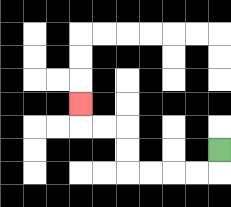{'start': '[9, 6]', 'end': '[3, 4]', 'path_directions': 'D,L,L,L,L,U,U,L,L,U', 'path_coordinates': '[[9, 6], [9, 7], [8, 7], [7, 7], [6, 7], [5, 7], [5, 6], [5, 5], [4, 5], [3, 5], [3, 4]]'}